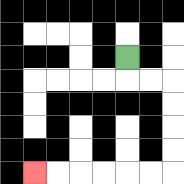{'start': '[5, 2]', 'end': '[1, 7]', 'path_directions': 'D,R,R,D,D,D,D,L,L,L,L,L,L', 'path_coordinates': '[[5, 2], [5, 3], [6, 3], [7, 3], [7, 4], [7, 5], [7, 6], [7, 7], [6, 7], [5, 7], [4, 7], [3, 7], [2, 7], [1, 7]]'}